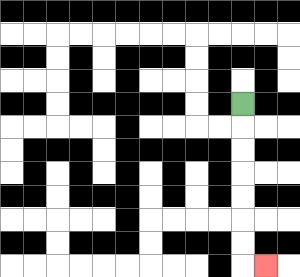{'start': '[10, 4]', 'end': '[11, 11]', 'path_directions': 'D,D,D,D,D,D,D,R', 'path_coordinates': '[[10, 4], [10, 5], [10, 6], [10, 7], [10, 8], [10, 9], [10, 10], [10, 11], [11, 11]]'}